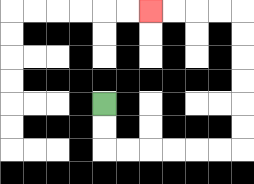{'start': '[4, 4]', 'end': '[6, 0]', 'path_directions': 'D,D,R,R,R,R,R,R,U,U,U,U,U,U,L,L,L,L', 'path_coordinates': '[[4, 4], [4, 5], [4, 6], [5, 6], [6, 6], [7, 6], [8, 6], [9, 6], [10, 6], [10, 5], [10, 4], [10, 3], [10, 2], [10, 1], [10, 0], [9, 0], [8, 0], [7, 0], [6, 0]]'}